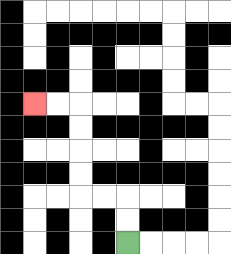{'start': '[5, 10]', 'end': '[1, 4]', 'path_directions': 'U,U,L,L,U,U,U,U,L,L', 'path_coordinates': '[[5, 10], [5, 9], [5, 8], [4, 8], [3, 8], [3, 7], [3, 6], [3, 5], [3, 4], [2, 4], [1, 4]]'}